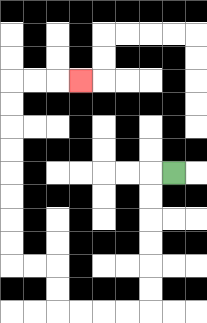{'start': '[7, 7]', 'end': '[3, 3]', 'path_directions': 'L,D,D,D,D,D,D,L,L,L,L,U,U,L,L,U,U,U,U,U,U,U,U,R,R,R', 'path_coordinates': '[[7, 7], [6, 7], [6, 8], [6, 9], [6, 10], [6, 11], [6, 12], [6, 13], [5, 13], [4, 13], [3, 13], [2, 13], [2, 12], [2, 11], [1, 11], [0, 11], [0, 10], [0, 9], [0, 8], [0, 7], [0, 6], [0, 5], [0, 4], [0, 3], [1, 3], [2, 3], [3, 3]]'}